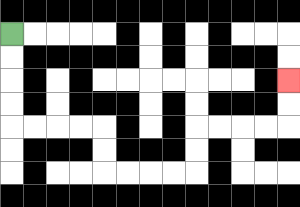{'start': '[0, 1]', 'end': '[12, 3]', 'path_directions': 'D,D,D,D,R,R,R,R,D,D,R,R,R,R,U,U,R,R,R,R,U,U', 'path_coordinates': '[[0, 1], [0, 2], [0, 3], [0, 4], [0, 5], [1, 5], [2, 5], [3, 5], [4, 5], [4, 6], [4, 7], [5, 7], [6, 7], [7, 7], [8, 7], [8, 6], [8, 5], [9, 5], [10, 5], [11, 5], [12, 5], [12, 4], [12, 3]]'}